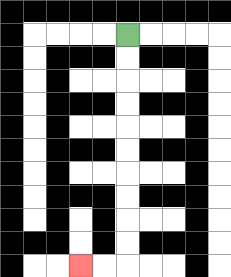{'start': '[5, 1]', 'end': '[3, 11]', 'path_directions': 'D,D,D,D,D,D,D,D,D,D,L,L', 'path_coordinates': '[[5, 1], [5, 2], [5, 3], [5, 4], [5, 5], [5, 6], [5, 7], [5, 8], [5, 9], [5, 10], [5, 11], [4, 11], [3, 11]]'}